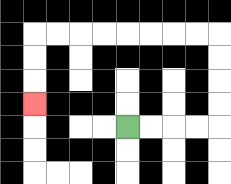{'start': '[5, 5]', 'end': '[1, 4]', 'path_directions': 'R,R,R,R,U,U,U,U,L,L,L,L,L,L,L,L,D,D,D', 'path_coordinates': '[[5, 5], [6, 5], [7, 5], [8, 5], [9, 5], [9, 4], [9, 3], [9, 2], [9, 1], [8, 1], [7, 1], [6, 1], [5, 1], [4, 1], [3, 1], [2, 1], [1, 1], [1, 2], [1, 3], [1, 4]]'}